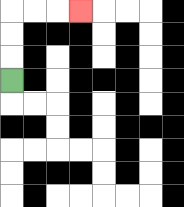{'start': '[0, 3]', 'end': '[3, 0]', 'path_directions': 'U,U,U,R,R,R', 'path_coordinates': '[[0, 3], [0, 2], [0, 1], [0, 0], [1, 0], [2, 0], [3, 0]]'}